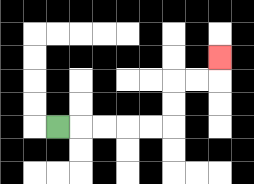{'start': '[2, 5]', 'end': '[9, 2]', 'path_directions': 'R,R,R,R,R,U,U,R,R,U', 'path_coordinates': '[[2, 5], [3, 5], [4, 5], [5, 5], [6, 5], [7, 5], [7, 4], [7, 3], [8, 3], [9, 3], [9, 2]]'}